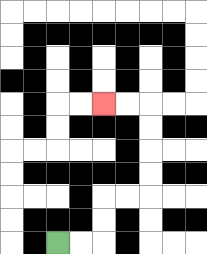{'start': '[2, 10]', 'end': '[4, 4]', 'path_directions': 'R,R,U,U,R,R,U,U,U,U,L,L', 'path_coordinates': '[[2, 10], [3, 10], [4, 10], [4, 9], [4, 8], [5, 8], [6, 8], [6, 7], [6, 6], [6, 5], [6, 4], [5, 4], [4, 4]]'}